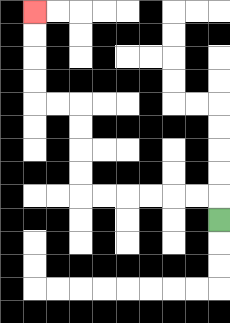{'start': '[9, 9]', 'end': '[1, 0]', 'path_directions': 'U,L,L,L,L,L,L,U,U,U,U,L,L,U,U,U,U', 'path_coordinates': '[[9, 9], [9, 8], [8, 8], [7, 8], [6, 8], [5, 8], [4, 8], [3, 8], [3, 7], [3, 6], [3, 5], [3, 4], [2, 4], [1, 4], [1, 3], [1, 2], [1, 1], [1, 0]]'}